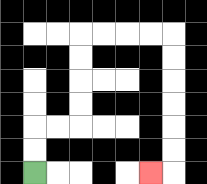{'start': '[1, 7]', 'end': '[6, 7]', 'path_directions': 'U,U,R,R,U,U,U,U,R,R,R,R,D,D,D,D,D,D,L', 'path_coordinates': '[[1, 7], [1, 6], [1, 5], [2, 5], [3, 5], [3, 4], [3, 3], [3, 2], [3, 1], [4, 1], [5, 1], [6, 1], [7, 1], [7, 2], [7, 3], [7, 4], [7, 5], [7, 6], [7, 7], [6, 7]]'}